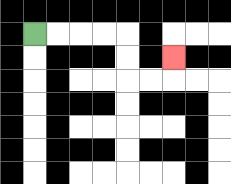{'start': '[1, 1]', 'end': '[7, 2]', 'path_directions': 'R,R,R,R,D,D,R,R,U', 'path_coordinates': '[[1, 1], [2, 1], [3, 1], [4, 1], [5, 1], [5, 2], [5, 3], [6, 3], [7, 3], [7, 2]]'}